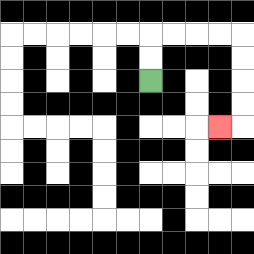{'start': '[6, 3]', 'end': '[9, 5]', 'path_directions': 'U,U,R,R,R,R,D,D,D,D,L', 'path_coordinates': '[[6, 3], [6, 2], [6, 1], [7, 1], [8, 1], [9, 1], [10, 1], [10, 2], [10, 3], [10, 4], [10, 5], [9, 5]]'}